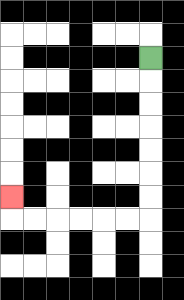{'start': '[6, 2]', 'end': '[0, 8]', 'path_directions': 'D,D,D,D,D,D,D,L,L,L,L,L,L,U', 'path_coordinates': '[[6, 2], [6, 3], [6, 4], [6, 5], [6, 6], [6, 7], [6, 8], [6, 9], [5, 9], [4, 9], [3, 9], [2, 9], [1, 9], [0, 9], [0, 8]]'}